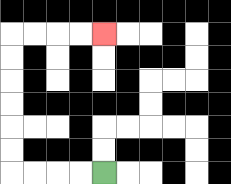{'start': '[4, 7]', 'end': '[4, 1]', 'path_directions': 'L,L,L,L,U,U,U,U,U,U,R,R,R,R', 'path_coordinates': '[[4, 7], [3, 7], [2, 7], [1, 7], [0, 7], [0, 6], [0, 5], [0, 4], [0, 3], [0, 2], [0, 1], [1, 1], [2, 1], [3, 1], [4, 1]]'}